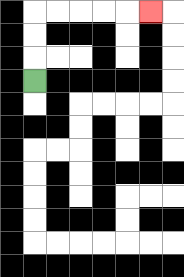{'start': '[1, 3]', 'end': '[6, 0]', 'path_directions': 'U,U,U,R,R,R,R,R', 'path_coordinates': '[[1, 3], [1, 2], [1, 1], [1, 0], [2, 0], [3, 0], [4, 0], [5, 0], [6, 0]]'}